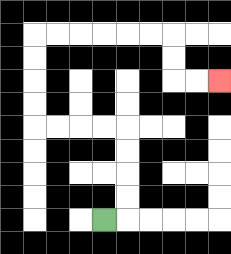{'start': '[4, 9]', 'end': '[9, 3]', 'path_directions': 'R,U,U,U,U,L,L,L,L,U,U,U,U,R,R,R,R,R,R,D,D,R,R', 'path_coordinates': '[[4, 9], [5, 9], [5, 8], [5, 7], [5, 6], [5, 5], [4, 5], [3, 5], [2, 5], [1, 5], [1, 4], [1, 3], [1, 2], [1, 1], [2, 1], [3, 1], [4, 1], [5, 1], [6, 1], [7, 1], [7, 2], [7, 3], [8, 3], [9, 3]]'}